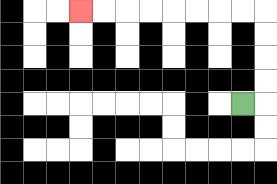{'start': '[10, 4]', 'end': '[3, 0]', 'path_directions': 'R,U,U,U,U,L,L,L,L,L,L,L,L', 'path_coordinates': '[[10, 4], [11, 4], [11, 3], [11, 2], [11, 1], [11, 0], [10, 0], [9, 0], [8, 0], [7, 0], [6, 0], [5, 0], [4, 0], [3, 0]]'}